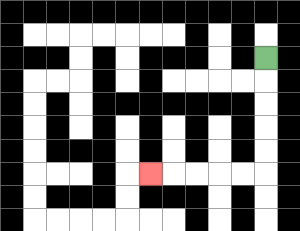{'start': '[11, 2]', 'end': '[6, 7]', 'path_directions': 'D,D,D,D,D,L,L,L,L,L', 'path_coordinates': '[[11, 2], [11, 3], [11, 4], [11, 5], [11, 6], [11, 7], [10, 7], [9, 7], [8, 7], [7, 7], [6, 7]]'}